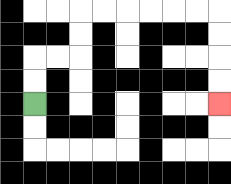{'start': '[1, 4]', 'end': '[9, 4]', 'path_directions': 'U,U,R,R,U,U,R,R,R,R,R,R,D,D,D,D', 'path_coordinates': '[[1, 4], [1, 3], [1, 2], [2, 2], [3, 2], [3, 1], [3, 0], [4, 0], [5, 0], [6, 0], [7, 0], [8, 0], [9, 0], [9, 1], [9, 2], [9, 3], [9, 4]]'}